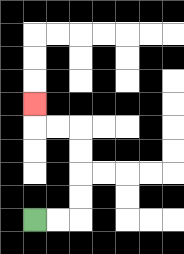{'start': '[1, 9]', 'end': '[1, 4]', 'path_directions': 'R,R,U,U,U,U,L,L,U', 'path_coordinates': '[[1, 9], [2, 9], [3, 9], [3, 8], [3, 7], [3, 6], [3, 5], [2, 5], [1, 5], [1, 4]]'}